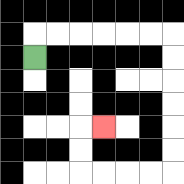{'start': '[1, 2]', 'end': '[4, 5]', 'path_directions': 'U,R,R,R,R,R,R,D,D,D,D,D,D,L,L,L,L,U,U,R', 'path_coordinates': '[[1, 2], [1, 1], [2, 1], [3, 1], [4, 1], [5, 1], [6, 1], [7, 1], [7, 2], [7, 3], [7, 4], [7, 5], [7, 6], [7, 7], [6, 7], [5, 7], [4, 7], [3, 7], [3, 6], [3, 5], [4, 5]]'}